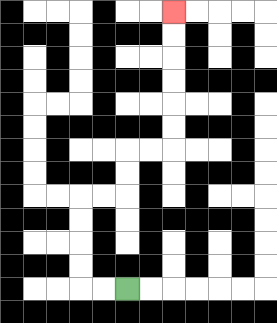{'start': '[5, 12]', 'end': '[7, 0]', 'path_directions': 'L,L,U,U,U,U,R,R,U,U,R,R,U,U,U,U,U,U', 'path_coordinates': '[[5, 12], [4, 12], [3, 12], [3, 11], [3, 10], [3, 9], [3, 8], [4, 8], [5, 8], [5, 7], [5, 6], [6, 6], [7, 6], [7, 5], [7, 4], [7, 3], [7, 2], [7, 1], [7, 0]]'}